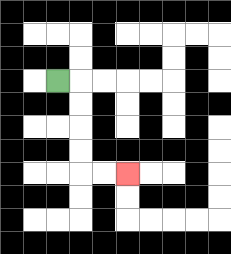{'start': '[2, 3]', 'end': '[5, 7]', 'path_directions': 'R,D,D,D,D,R,R', 'path_coordinates': '[[2, 3], [3, 3], [3, 4], [3, 5], [3, 6], [3, 7], [4, 7], [5, 7]]'}